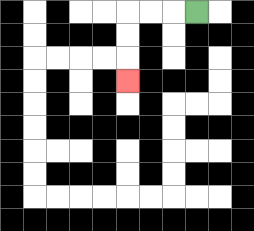{'start': '[8, 0]', 'end': '[5, 3]', 'path_directions': 'L,L,L,D,D,D', 'path_coordinates': '[[8, 0], [7, 0], [6, 0], [5, 0], [5, 1], [5, 2], [5, 3]]'}